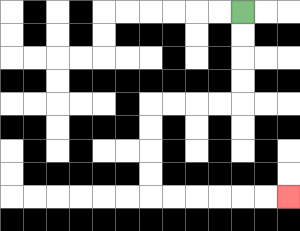{'start': '[10, 0]', 'end': '[12, 8]', 'path_directions': 'D,D,D,D,L,L,L,L,D,D,D,D,R,R,R,R,R,R', 'path_coordinates': '[[10, 0], [10, 1], [10, 2], [10, 3], [10, 4], [9, 4], [8, 4], [7, 4], [6, 4], [6, 5], [6, 6], [6, 7], [6, 8], [7, 8], [8, 8], [9, 8], [10, 8], [11, 8], [12, 8]]'}